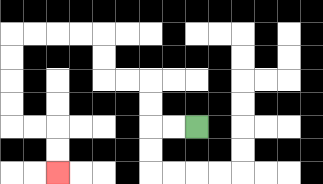{'start': '[8, 5]', 'end': '[2, 7]', 'path_directions': 'L,L,U,U,L,L,U,U,L,L,L,L,D,D,D,D,R,R,D,D', 'path_coordinates': '[[8, 5], [7, 5], [6, 5], [6, 4], [6, 3], [5, 3], [4, 3], [4, 2], [4, 1], [3, 1], [2, 1], [1, 1], [0, 1], [0, 2], [0, 3], [0, 4], [0, 5], [1, 5], [2, 5], [2, 6], [2, 7]]'}